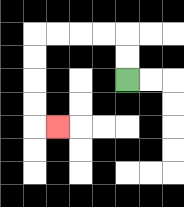{'start': '[5, 3]', 'end': '[2, 5]', 'path_directions': 'U,U,L,L,L,L,D,D,D,D,R', 'path_coordinates': '[[5, 3], [5, 2], [5, 1], [4, 1], [3, 1], [2, 1], [1, 1], [1, 2], [1, 3], [1, 4], [1, 5], [2, 5]]'}